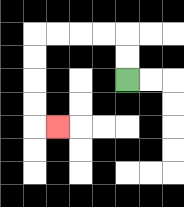{'start': '[5, 3]', 'end': '[2, 5]', 'path_directions': 'U,U,L,L,L,L,D,D,D,D,R', 'path_coordinates': '[[5, 3], [5, 2], [5, 1], [4, 1], [3, 1], [2, 1], [1, 1], [1, 2], [1, 3], [1, 4], [1, 5], [2, 5]]'}